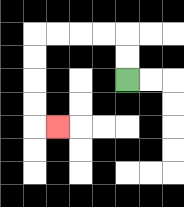{'start': '[5, 3]', 'end': '[2, 5]', 'path_directions': 'U,U,L,L,L,L,D,D,D,D,R', 'path_coordinates': '[[5, 3], [5, 2], [5, 1], [4, 1], [3, 1], [2, 1], [1, 1], [1, 2], [1, 3], [1, 4], [1, 5], [2, 5]]'}